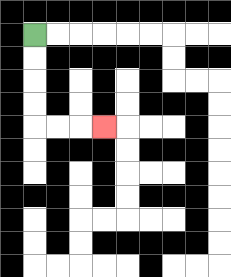{'start': '[1, 1]', 'end': '[4, 5]', 'path_directions': 'D,D,D,D,R,R,R', 'path_coordinates': '[[1, 1], [1, 2], [1, 3], [1, 4], [1, 5], [2, 5], [3, 5], [4, 5]]'}